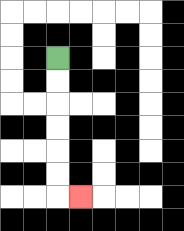{'start': '[2, 2]', 'end': '[3, 8]', 'path_directions': 'D,D,D,D,D,D,R', 'path_coordinates': '[[2, 2], [2, 3], [2, 4], [2, 5], [2, 6], [2, 7], [2, 8], [3, 8]]'}